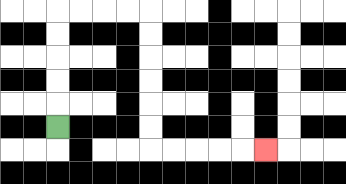{'start': '[2, 5]', 'end': '[11, 6]', 'path_directions': 'U,U,U,U,U,R,R,R,R,D,D,D,D,D,D,R,R,R,R,R', 'path_coordinates': '[[2, 5], [2, 4], [2, 3], [2, 2], [2, 1], [2, 0], [3, 0], [4, 0], [5, 0], [6, 0], [6, 1], [6, 2], [6, 3], [6, 4], [6, 5], [6, 6], [7, 6], [8, 6], [9, 6], [10, 6], [11, 6]]'}